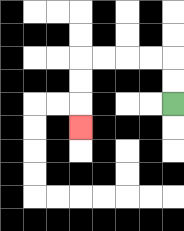{'start': '[7, 4]', 'end': '[3, 5]', 'path_directions': 'U,U,L,L,L,L,D,D,D', 'path_coordinates': '[[7, 4], [7, 3], [7, 2], [6, 2], [5, 2], [4, 2], [3, 2], [3, 3], [3, 4], [3, 5]]'}